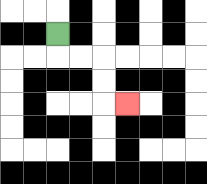{'start': '[2, 1]', 'end': '[5, 4]', 'path_directions': 'D,R,R,D,D,R', 'path_coordinates': '[[2, 1], [2, 2], [3, 2], [4, 2], [4, 3], [4, 4], [5, 4]]'}